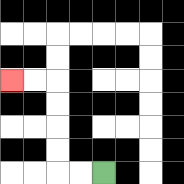{'start': '[4, 7]', 'end': '[0, 3]', 'path_directions': 'L,L,U,U,U,U,L,L', 'path_coordinates': '[[4, 7], [3, 7], [2, 7], [2, 6], [2, 5], [2, 4], [2, 3], [1, 3], [0, 3]]'}